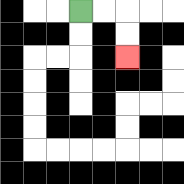{'start': '[3, 0]', 'end': '[5, 2]', 'path_directions': 'R,R,D,D', 'path_coordinates': '[[3, 0], [4, 0], [5, 0], [5, 1], [5, 2]]'}